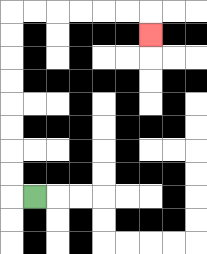{'start': '[1, 8]', 'end': '[6, 1]', 'path_directions': 'L,U,U,U,U,U,U,U,U,R,R,R,R,R,R,D', 'path_coordinates': '[[1, 8], [0, 8], [0, 7], [0, 6], [0, 5], [0, 4], [0, 3], [0, 2], [0, 1], [0, 0], [1, 0], [2, 0], [3, 0], [4, 0], [5, 0], [6, 0], [6, 1]]'}